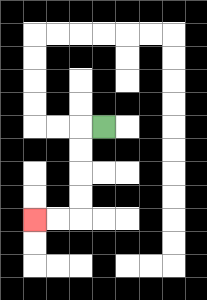{'start': '[4, 5]', 'end': '[1, 9]', 'path_directions': 'L,D,D,D,D,L,L', 'path_coordinates': '[[4, 5], [3, 5], [3, 6], [3, 7], [3, 8], [3, 9], [2, 9], [1, 9]]'}